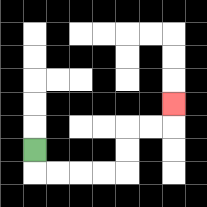{'start': '[1, 6]', 'end': '[7, 4]', 'path_directions': 'D,R,R,R,R,U,U,R,R,U', 'path_coordinates': '[[1, 6], [1, 7], [2, 7], [3, 7], [4, 7], [5, 7], [5, 6], [5, 5], [6, 5], [7, 5], [7, 4]]'}